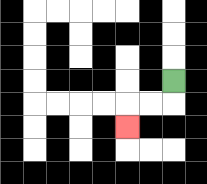{'start': '[7, 3]', 'end': '[5, 5]', 'path_directions': 'D,L,L,D', 'path_coordinates': '[[7, 3], [7, 4], [6, 4], [5, 4], [5, 5]]'}